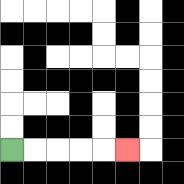{'start': '[0, 6]', 'end': '[5, 6]', 'path_directions': 'R,R,R,R,R', 'path_coordinates': '[[0, 6], [1, 6], [2, 6], [3, 6], [4, 6], [5, 6]]'}